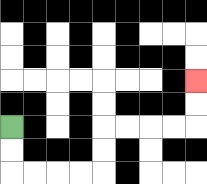{'start': '[0, 5]', 'end': '[8, 3]', 'path_directions': 'D,D,R,R,R,R,U,U,R,R,R,R,U,U', 'path_coordinates': '[[0, 5], [0, 6], [0, 7], [1, 7], [2, 7], [3, 7], [4, 7], [4, 6], [4, 5], [5, 5], [6, 5], [7, 5], [8, 5], [8, 4], [8, 3]]'}